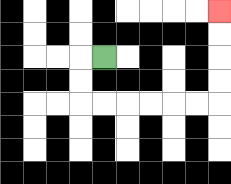{'start': '[4, 2]', 'end': '[9, 0]', 'path_directions': 'L,D,D,R,R,R,R,R,R,U,U,U,U', 'path_coordinates': '[[4, 2], [3, 2], [3, 3], [3, 4], [4, 4], [5, 4], [6, 4], [7, 4], [8, 4], [9, 4], [9, 3], [9, 2], [9, 1], [9, 0]]'}